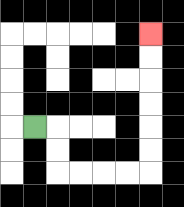{'start': '[1, 5]', 'end': '[6, 1]', 'path_directions': 'R,D,D,R,R,R,R,U,U,U,U,U,U', 'path_coordinates': '[[1, 5], [2, 5], [2, 6], [2, 7], [3, 7], [4, 7], [5, 7], [6, 7], [6, 6], [6, 5], [6, 4], [6, 3], [6, 2], [6, 1]]'}